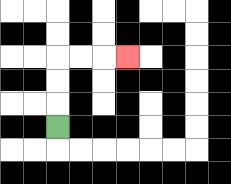{'start': '[2, 5]', 'end': '[5, 2]', 'path_directions': 'U,U,U,R,R,R', 'path_coordinates': '[[2, 5], [2, 4], [2, 3], [2, 2], [3, 2], [4, 2], [5, 2]]'}